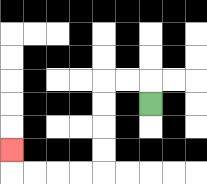{'start': '[6, 4]', 'end': '[0, 6]', 'path_directions': 'U,L,L,D,D,D,D,L,L,L,L,U', 'path_coordinates': '[[6, 4], [6, 3], [5, 3], [4, 3], [4, 4], [4, 5], [4, 6], [4, 7], [3, 7], [2, 7], [1, 7], [0, 7], [0, 6]]'}